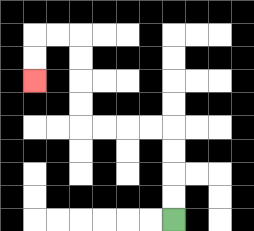{'start': '[7, 9]', 'end': '[1, 3]', 'path_directions': 'U,U,U,U,L,L,L,L,U,U,U,U,L,L,D,D', 'path_coordinates': '[[7, 9], [7, 8], [7, 7], [7, 6], [7, 5], [6, 5], [5, 5], [4, 5], [3, 5], [3, 4], [3, 3], [3, 2], [3, 1], [2, 1], [1, 1], [1, 2], [1, 3]]'}